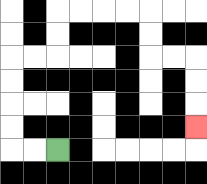{'start': '[2, 6]', 'end': '[8, 5]', 'path_directions': 'L,L,U,U,U,U,R,R,U,U,R,R,R,R,D,D,R,R,D,D,D', 'path_coordinates': '[[2, 6], [1, 6], [0, 6], [0, 5], [0, 4], [0, 3], [0, 2], [1, 2], [2, 2], [2, 1], [2, 0], [3, 0], [4, 0], [5, 0], [6, 0], [6, 1], [6, 2], [7, 2], [8, 2], [8, 3], [8, 4], [8, 5]]'}